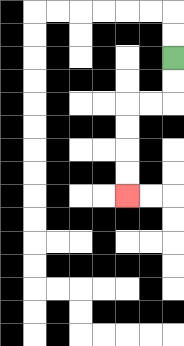{'start': '[7, 2]', 'end': '[5, 8]', 'path_directions': 'D,D,L,L,D,D,D,D', 'path_coordinates': '[[7, 2], [7, 3], [7, 4], [6, 4], [5, 4], [5, 5], [5, 6], [5, 7], [5, 8]]'}